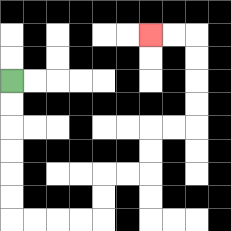{'start': '[0, 3]', 'end': '[6, 1]', 'path_directions': 'D,D,D,D,D,D,R,R,R,R,U,U,R,R,U,U,R,R,U,U,U,U,L,L', 'path_coordinates': '[[0, 3], [0, 4], [0, 5], [0, 6], [0, 7], [0, 8], [0, 9], [1, 9], [2, 9], [3, 9], [4, 9], [4, 8], [4, 7], [5, 7], [6, 7], [6, 6], [6, 5], [7, 5], [8, 5], [8, 4], [8, 3], [8, 2], [8, 1], [7, 1], [6, 1]]'}